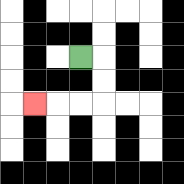{'start': '[3, 2]', 'end': '[1, 4]', 'path_directions': 'R,D,D,L,L,L', 'path_coordinates': '[[3, 2], [4, 2], [4, 3], [4, 4], [3, 4], [2, 4], [1, 4]]'}